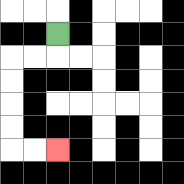{'start': '[2, 1]', 'end': '[2, 6]', 'path_directions': 'D,L,L,D,D,D,D,R,R', 'path_coordinates': '[[2, 1], [2, 2], [1, 2], [0, 2], [0, 3], [0, 4], [0, 5], [0, 6], [1, 6], [2, 6]]'}